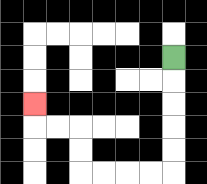{'start': '[7, 2]', 'end': '[1, 4]', 'path_directions': 'D,D,D,D,D,L,L,L,L,U,U,L,L,U', 'path_coordinates': '[[7, 2], [7, 3], [7, 4], [7, 5], [7, 6], [7, 7], [6, 7], [5, 7], [4, 7], [3, 7], [3, 6], [3, 5], [2, 5], [1, 5], [1, 4]]'}